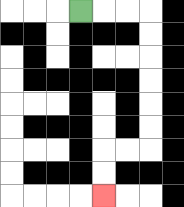{'start': '[3, 0]', 'end': '[4, 8]', 'path_directions': 'R,R,R,D,D,D,D,D,D,L,L,D,D', 'path_coordinates': '[[3, 0], [4, 0], [5, 0], [6, 0], [6, 1], [6, 2], [6, 3], [6, 4], [6, 5], [6, 6], [5, 6], [4, 6], [4, 7], [4, 8]]'}